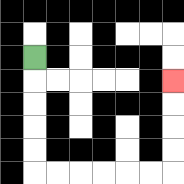{'start': '[1, 2]', 'end': '[7, 3]', 'path_directions': 'D,D,D,D,D,R,R,R,R,R,R,U,U,U,U', 'path_coordinates': '[[1, 2], [1, 3], [1, 4], [1, 5], [1, 6], [1, 7], [2, 7], [3, 7], [4, 7], [5, 7], [6, 7], [7, 7], [7, 6], [7, 5], [7, 4], [7, 3]]'}